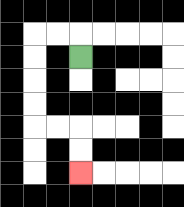{'start': '[3, 2]', 'end': '[3, 7]', 'path_directions': 'U,L,L,D,D,D,D,R,R,D,D', 'path_coordinates': '[[3, 2], [3, 1], [2, 1], [1, 1], [1, 2], [1, 3], [1, 4], [1, 5], [2, 5], [3, 5], [3, 6], [3, 7]]'}